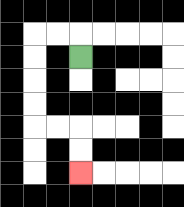{'start': '[3, 2]', 'end': '[3, 7]', 'path_directions': 'U,L,L,D,D,D,D,R,R,D,D', 'path_coordinates': '[[3, 2], [3, 1], [2, 1], [1, 1], [1, 2], [1, 3], [1, 4], [1, 5], [2, 5], [3, 5], [3, 6], [3, 7]]'}